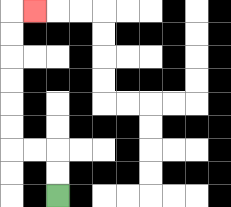{'start': '[2, 8]', 'end': '[1, 0]', 'path_directions': 'U,U,L,L,U,U,U,U,U,U,R', 'path_coordinates': '[[2, 8], [2, 7], [2, 6], [1, 6], [0, 6], [0, 5], [0, 4], [0, 3], [0, 2], [0, 1], [0, 0], [1, 0]]'}